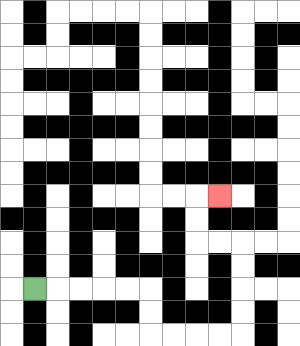{'start': '[1, 12]', 'end': '[9, 8]', 'path_directions': 'R,R,R,R,R,D,D,R,R,R,R,U,U,U,U,L,L,U,U,R', 'path_coordinates': '[[1, 12], [2, 12], [3, 12], [4, 12], [5, 12], [6, 12], [6, 13], [6, 14], [7, 14], [8, 14], [9, 14], [10, 14], [10, 13], [10, 12], [10, 11], [10, 10], [9, 10], [8, 10], [8, 9], [8, 8], [9, 8]]'}